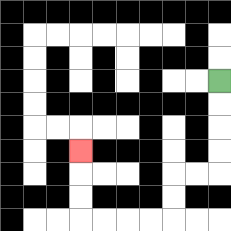{'start': '[9, 3]', 'end': '[3, 6]', 'path_directions': 'D,D,D,D,L,L,D,D,L,L,L,L,U,U,U', 'path_coordinates': '[[9, 3], [9, 4], [9, 5], [9, 6], [9, 7], [8, 7], [7, 7], [7, 8], [7, 9], [6, 9], [5, 9], [4, 9], [3, 9], [3, 8], [3, 7], [3, 6]]'}